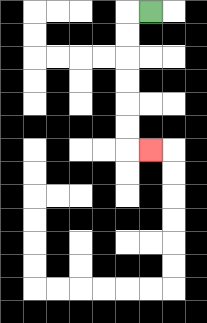{'start': '[6, 0]', 'end': '[6, 6]', 'path_directions': 'L,D,D,D,D,D,D,R', 'path_coordinates': '[[6, 0], [5, 0], [5, 1], [5, 2], [5, 3], [5, 4], [5, 5], [5, 6], [6, 6]]'}